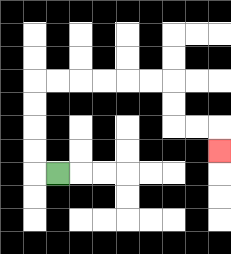{'start': '[2, 7]', 'end': '[9, 6]', 'path_directions': 'L,U,U,U,U,R,R,R,R,R,R,D,D,R,R,D', 'path_coordinates': '[[2, 7], [1, 7], [1, 6], [1, 5], [1, 4], [1, 3], [2, 3], [3, 3], [4, 3], [5, 3], [6, 3], [7, 3], [7, 4], [7, 5], [8, 5], [9, 5], [9, 6]]'}